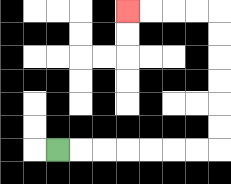{'start': '[2, 6]', 'end': '[5, 0]', 'path_directions': 'R,R,R,R,R,R,R,U,U,U,U,U,U,L,L,L,L', 'path_coordinates': '[[2, 6], [3, 6], [4, 6], [5, 6], [6, 6], [7, 6], [8, 6], [9, 6], [9, 5], [9, 4], [9, 3], [9, 2], [9, 1], [9, 0], [8, 0], [7, 0], [6, 0], [5, 0]]'}